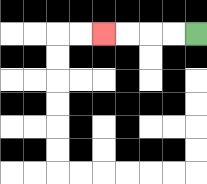{'start': '[8, 1]', 'end': '[4, 1]', 'path_directions': 'L,L,L,L', 'path_coordinates': '[[8, 1], [7, 1], [6, 1], [5, 1], [4, 1]]'}